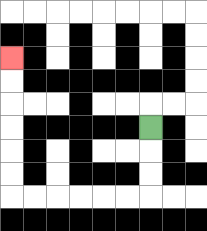{'start': '[6, 5]', 'end': '[0, 2]', 'path_directions': 'D,D,D,L,L,L,L,L,L,U,U,U,U,U,U', 'path_coordinates': '[[6, 5], [6, 6], [6, 7], [6, 8], [5, 8], [4, 8], [3, 8], [2, 8], [1, 8], [0, 8], [0, 7], [0, 6], [0, 5], [0, 4], [0, 3], [0, 2]]'}